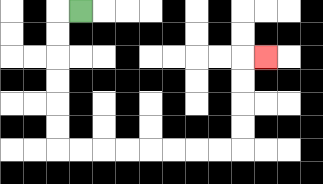{'start': '[3, 0]', 'end': '[11, 2]', 'path_directions': 'L,D,D,D,D,D,D,R,R,R,R,R,R,R,R,U,U,U,U,R', 'path_coordinates': '[[3, 0], [2, 0], [2, 1], [2, 2], [2, 3], [2, 4], [2, 5], [2, 6], [3, 6], [4, 6], [5, 6], [6, 6], [7, 6], [8, 6], [9, 6], [10, 6], [10, 5], [10, 4], [10, 3], [10, 2], [11, 2]]'}